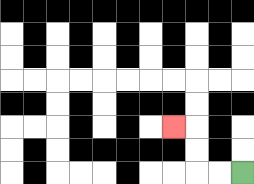{'start': '[10, 7]', 'end': '[7, 5]', 'path_directions': 'L,L,U,U,L', 'path_coordinates': '[[10, 7], [9, 7], [8, 7], [8, 6], [8, 5], [7, 5]]'}